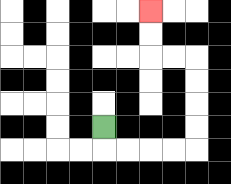{'start': '[4, 5]', 'end': '[6, 0]', 'path_directions': 'D,R,R,R,R,U,U,U,U,L,L,U,U', 'path_coordinates': '[[4, 5], [4, 6], [5, 6], [6, 6], [7, 6], [8, 6], [8, 5], [8, 4], [8, 3], [8, 2], [7, 2], [6, 2], [6, 1], [6, 0]]'}